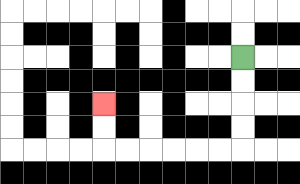{'start': '[10, 2]', 'end': '[4, 4]', 'path_directions': 'D,D,D,D,L,L,L,L,L,L,U,U', 'path_coordinates': '[[10, 2], [10, 3], [10, 4], [10, 5], [10, 6], [9, 6], [8, 6], [7, 6], [6, 6], [5, 6], [4, 6], [4, 5], [4, 4]]'}